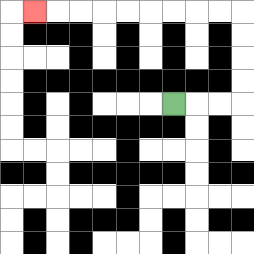{'start': '[7, 4]', 'end': '[1, 0]', 'path_directions': 'R,R,R,U,U,U,U,L,L,L,L,L,L,L,L,L', 'path_coordinates': '[[7, 4], [8, 4], [9, 4], [10, 4], [10, 3], [10, 2], [10, 1], [10, 0], [9, 0], [8, 0], [7, 0], [6, 0], [5, 0], [4, 0], [3, 0], [2, 0], [1, 0]]'}